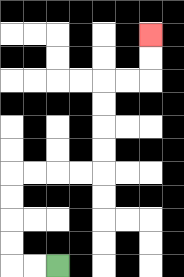{'start': '[2, 11]', 'end': '[6, 1]', 'path_directions': 'L,L,U,U,U,U,R,R,R,R,U,U,U,U,R,R,U,U', 'path_coordinates': '[[2, 11], [1, 11], [0, 11], [0, 10], [0, 9], [0, 8], [0, 7], [1, 7], [2, 7], [3, 7], [4, 7], [4, 6], [4, 5], [4, 4], [4, 3], [5, 3], [6, 3], [6, 2], [6, 1]]'}